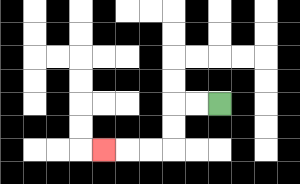{'start': '[9, 4]', 'end': '[4, 6]', 'path_directions': 'L,L,D,D,L,L,L', 'path_coordinates': '[[9, 4], [8, 4], [7, 4], [7, 5], [7, 6], [6, 6], [5, 6], [4, 6]]'}